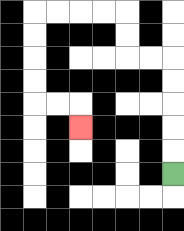{'start': '[7, 7]', 'end': '[3, 5]', 'path_directions': 'U,U,U,U,U,L,L,U,U,L,L,L,L,D,D,D,D,R,R,D', 'path_coordinates': '[[7, 7], [7, 6], [7, 5], [7, 4], [7, 3], [7, 2], [6, 2], [5, 2], [5, 1], [5, 0], [4, 0], [3, 0], [2, 0], [1, 0], [1, 1], [1, 2], [1, 3], [1, 4], [2, 4], [3, 4], [3, 5]]'}